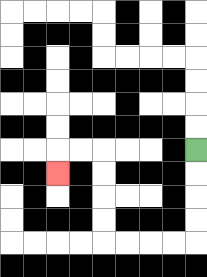{'start': '[8, 6]', 'end': '[2, 7]', 'path_directions': 'D,D,D,D,L,L,L,L,U,U,U,U,L,L,D', 'path_coordinates': '[[8, 6], [8, 7], [8, 8], [8, 9], [8, 10], [7, 10], [6, 10], [5, 10], [4, 10], [4, 9], [4, 8], [4, 7], [4, 6], [3, 6], [2, 6], [2, 7]]'}